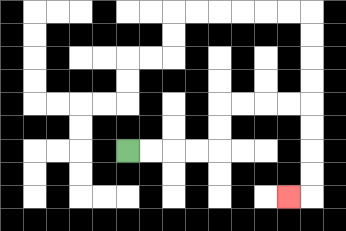{'start': '[5, 6]', 'end': '[12, 8]', 'path_directions': 'R,R,R,R,U,U,R,R,R,R,D,D,D,D,L', 'path_coordinates': '[[5, 6], [6, 6], [7, 6], [8, 6], [9, 6], [9, 5], [9, 4], [10, 4], [11, 4], [12, 4], [13, 4], [13, 5], [13, 6], [13, 7], [13, 8], [12, 8]]'}